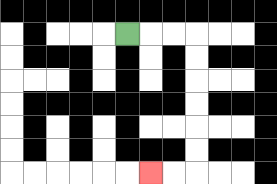{'start': '[5, 1]', 'end': '[6, 7]', 'path_directions': 'R,R,R,D,D,D,D,D,D,L,L', 'path_coordinates': '[[5, 1], [6, 1], [7, 1], [8, 1], [8, 2], [8, 3], [8, 4], [8, 5], [8, 6], [8, 7], [7, 7], [6, 7]]'}